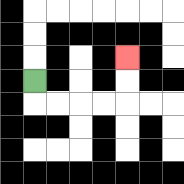{'start': '[1, 3]', 'end': '[5, 2]', 'path_directions': 'D,R,R,R,R,U,U', 'path_coordinates': '[[1, 3], [1, 4], [2, 4], [3, 4], [4, 4], [5, 4], [5, 3], [5, 2]]'}